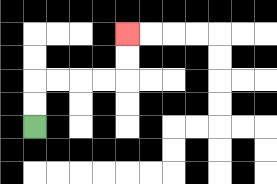{'start': '[1, 5]', 'end': '[5, 1]', 'path_directions': 'U,U,R,R,R,R,U,U', 'path_coordinates': '[[1, 5], [1, 4], [1, 3], [2, 3], [3, 3], [4, 3], [5, 3], [5, 2], [5, 1]]'}